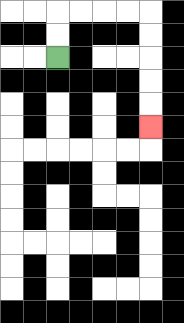{'start': '[2, 2]', 'end': '[6, 5]', 'path_directions': 'U,U,R,R,R,R,D,D,D,D,D', 'path_coordinates': '[[2, 2], [2, 1], [2, 0], [3, 0], [4, 0], [5, 0], [6, 0], [6, 1], [6, 2], [6, 3], [6, 4], [6, 5]]'}